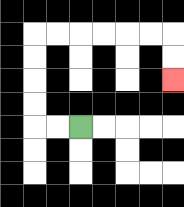{'start': '[3, 5]', 'end': '[7, 3]', 'path_directions': 'L,L,U,U,U,U,R,R,R,R,R,R,D,D', 'path_coordinates': '[[3, 5], [2, 5], [1, 5], [1, 4], [1, 3], [1, 2], [1, 1], [2, 1], [3, 1], [4, 1], [5, 1], [6, 1], [7, 1], [7, 2], [7, 3]]'}